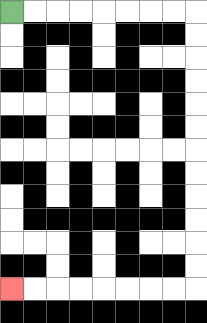{'start': '[0, 0]', 'end': '[0, 12]', 'path_directions': 'R,R,R,R,R,R,R,R,D,D,D,D,D,D,D,D,D,D,D,D,L,L,L,L,L,L,L,L', 'path_coordinates': '[[0, 0], [1, 0], [2, 0], [3, 0], [4, 0], [5, 0], [6, 0], [7, 0], [8, 0], [8, 1], [8, 2], [8, 3], [8, 4], [8, 5], [8, 6], [8, 7], [8, 8], [8, 9], [8, 10], [8, 11], [8, 12], [7, 12], [6, 12], [5, 12], [4, 12], [3, 12], [2, 12], [1, 12], [0, 12]]'}